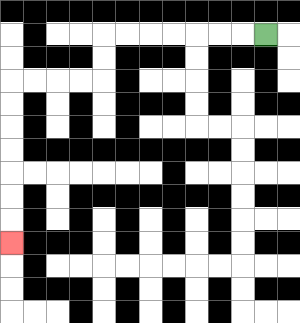{'start': '[11, 1]', 'end': '[0, 10]', 'path_directions': 'L,L,L,L,L,L,L,D,D,L,L,L,L,D,D,D,D,D,D,D', 'path_coordinates': '[[11, 1], [10, 1], [9, 1], [8, 1], [7, 1], [6, 1], [5, 1], [4, 1], [4, 2], [4, 3], [3, 3], [2, 3], [1, 3], [0, 3], [0, 4], [0, 5], [0, 6], [0, 7], [0, 8], [0, 9], [0, 10]]'}